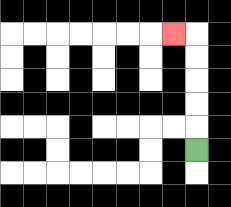{'start': '[8, 6]', 'end': '[7, 1]', 'path_directions': 'U,U,U,U,U,L', 'path_coordinates': '[[8, 6], [8, 5], [8, 4], [8, 3], [8, 2], [8, 1], [7, 1]]'}